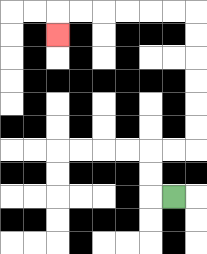{'start': '[7, 8]', 'end': '[2, 1]', 'path_directions': 'L,U,U,R,R,U,U,U,U,U,U,L,L,L,L,L,L,D', 'path_coordinates': '[[7, 8], [6, 8], [6, 7], [6, 6], [7, 6], [8, 6], [8, 5], [8, 4], [8, 3], [8, 2], [8, 1], [8, 0], [7, 0], [6, 0], [5, 0], [4, 0], [3, 0], [2, 0], [2, 1]]'}